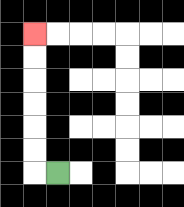{'start': '[2, 7]', 'end': '[1, 1]', 'path_directions': 'L,U,U,U,U,U,U', 'path_coordinates': '[[2, 7], [1, 7], [1, 6], [1, 5], [1, 4], [1, 3], [1, 2], [1, 1]]'}